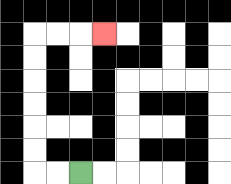{'start': '[3, 7]', 'end': '[4, 1]', 'path_directions': 'L,L,U,U,U,U,U,U,R,R,R', 'path_coordinates': '[[3, 7], [2, 7], [1, 7], [1, 6], [1, 5], [1, 4], [1, 3], [1, 2], [1, 1], [2, 1], [3, 1], [4, 1]]'}